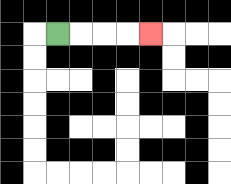{'start': '[2, 1]', 'end': '[6, 1]', 'path_directions': 'R,R,R,R', 'path_coordinates': '[[2, 1], [3, 1], [4, 1], [5, 1], [6, 1]]'}